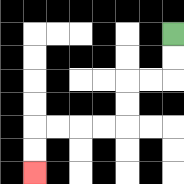{'start': '[7, 1]', 'end': '[1, 7]', 'path_directions': 'D,D,L,L,D,D,L,L,L,L,D,D', 'path_coordinates': '[[7, 1], [7, 2], [7, 3], [6, 3], [5, 3], [5, 4], [5, 5], [4, 5], [3, 5], [2, 5], [1, 5], [1, 6], [1, 7]]'}